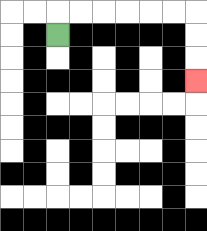{'start': '[2, 1]', 'end': '[8, 3]', 'path_directions': 'U,R,R,R,R,R,R,D,D,D', 'path_coordinates': '[[2, 1], [2, 0], [3, 0], [4, 0], [5, 0], [6, 0], [7, 0], [8, 0], [8, 1], [8, 2], [8, 3]]'}